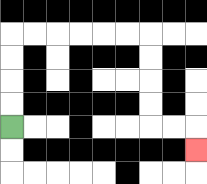{'start': '[0, 5]', 'end': '[8, 6]', 'path_directions': 'U,U,U,U,R,R,R,R,R,R,D,D,D,D,R,R,D', 'path_coordinates': '[[0, 5], [0, 4], [0, 3], [0, 2], [0, 1], [1, 1], [2, 1], [3, 1], [4, 1], [5, 1], [6, 1], [6, 2], [6, 3], [6, 4], [6, 5], [7, 5], [8, 5], [8, 6]]'}